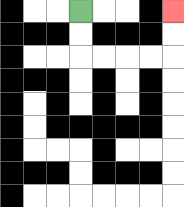{'start': '[3, 0]', 'end': '[7, 0]', 'path_directions': 'D,D,R,R,R,R,U,U', 'path_coordinates': '[[3, 0], [3, 1], [3, 2], [4, 2], [5, 2], [6, 2], [7, 2], [7, 1], [7, 0]]'}